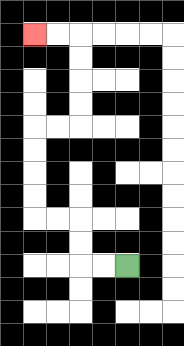{'start': '[5, 11]', 'end': '[1, 1]', 'path_directions': 'L,L,U,U,L,L,U,U,U,U,R,R,U,U,U,U,L,L', 'path_coordinates': '[[5, 11], [4, 11], [3, 11], [3, 10], [3, 9], [2, 9], [1, 9], [1, 8], [1, 7], [1, 6], [1, 5], [2, 5], [3, 5], [3, 4], [3, 3], [3, 2], [3, 1], [2, 1], [1, 1]]'}